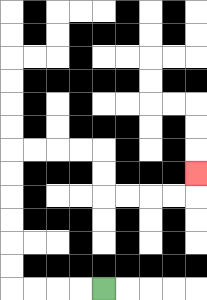{'start': '[4, 12]', 'end': '[8, 7]', 'path_directions': 'L,L,L,L,U,U,U,U,U,U,R,R,R,R,D,D,R,R,R,R,U', 'path_coordinates': '[[4, 12], [3, 12], [2, 12], [1, 12], [0, 12], [0, 11], [0, 10], [0, 9], [0, 8], [0, 7], [0, 6], [1, 6], [2, 6], [3, 6], [4, 6], [4, 7], [4, 8], [5, 8], [6, 8], [7, 8], [8, 8], [8, 7]]'}